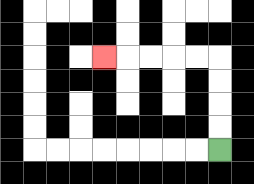{'start': '[9, 6]', 'end': '[4, 2]', 'path_directions': 'U,U,U,U,L,L,L,L,L', 'path_coordinates': '[[9, 6], [9, 5], [9, 4], [9, 3], [9, 2], [8, 2], [7, 2], [6, 2], [5, 2], [4, 2]]'}